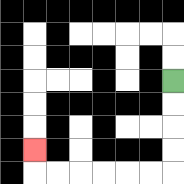{'start': '[7, 3]', 'end': '[1, 6]', 'path_directions': 'D,D,D,D,L,L,L,L,L,L,U', 'path_coordinates': '[[7, 3], [7, 4], [7, 5], [7, 6], [7, 7], [6, 7], [5, 7], [4, 7], [3, 7], [2, 7], [1, 7], [1, 6]]'}